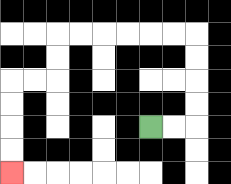{'start': '[6, 5]', 'end': '[0, 7]', 'path_directions': 'R,R,U,U,U,U,L,L,L,L,L,L,D,D,L,L,D,D,D,D', 'path_coordinates': '[[6, 5], [7, 5], [8, 5], [8, 4], [8, 3], [8, 2], [8, 1], [7, 1], [6, 1], [5, 1], [4, 1], [3, 1], [2, 1], [2, 2], [2, 3], [1, 3], [0, 3], [0, 4], [0, 5], [0, 6], [0, 7]]'}